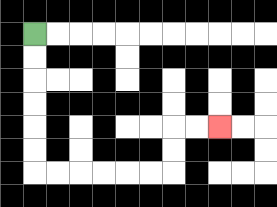{'start': '[1, 1]', 'end': '[9, 5]', 'path_directions': 'D,D,D,D,D,D,R,R,R,R,R,R,U,U,R,R', 'path_coordinates': '[[1, 1], [1, 2], [1, 3], [1, 4], [1, 5], [1, 6], [1, 7], [2, 7], [3, 7], [4, 7], [5, 7], [6, 7], [7, 7], [7, 6], [7, 5], [8, 5], [9, 5]]'}